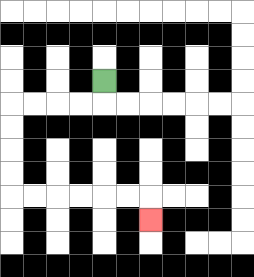{'start': '[4, 3]', 'end': '[6, 9]', 'path_directions': 'D,L,L,L,L,D,D,D,D,R,R,R,R,R,R,D', 'path_coordinates': '[[4, 3], [4, 4], [3, 4], [2, 4], [1, 4], [0, 4], [0, 5], [0, 6], [0, 7], [0, 8], [1, 8], [2, 8], [3, 8], [4, 8], [5, 8], [6, 8], [6, 9]]'}